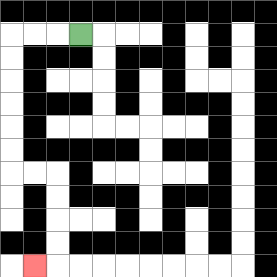{'start': '[3, 1]', 'end': '[1, 11]', 'path_directions': 'L,L,L,D,D,D,D,D,D,R,R,D,D,D,D,L', 'path_coordinates': '[[3, 1], [2, 1], [1, 1], [0, 1], [0, 2], [0, 3], [0, 4], [0, 5], [0, 6], [0, 7], [1, 7], [2, 7], [2, 8], [2, 9], [2, 10], [2, 11], [1, 11]]'}